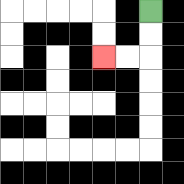{'start': '[6, 0]', 'end': '[4, 2]', 'path_directions': 'D,D,L,L', 'path_coordinates': '[[6, 0], [6, 1], [6, 2], [5, 2], [4, 2]]'}